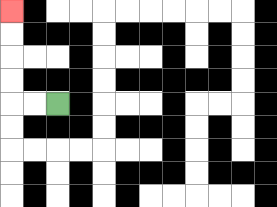{'start': '[2, 4]', 'end': '[0, 0]', 'path_directions': 'L,L,U,U,U,U', 'path_coordinates': '[[2, 4], [1, 4], [0, 4], [0, 3], [0, 2], [0, 1], [0, 0]]'}